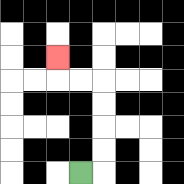{'start': '[3, 7]', 'end': '[2, 2]', 'path_directions': 'R,U,U,U,U,L,L,U', 'path_coordinates': '[[3, 7], [4, 7], [4, 6], [4, 5], [4, 4], [4, 3], [3, 3], [2, 3], [2, 2]]'}